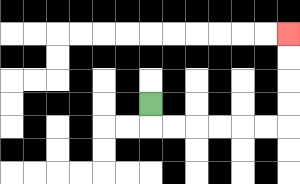{'start': '[6, 4]', 'end': '[12, 1]', 'path_directions': 'D,R,R,R,R,R,R,U,U,U,U', 'path_coordinates': '[[6, 4], [6, 5], [7, 5], [8, 5], [9, 5], [10, 5], [11, 5], [12, 5], [12, 4], [12, 3], [12, 2], [12, 1]]'}